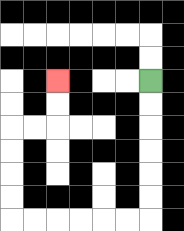{'start': '[6, 3]', 'end': '[2, 3]', 'path_directions': 'D,D,D,D,D,D,L,L,L,L,L,L,U,U,U,U,R,R,U,U', 'path_coordinates': '[[6, 3], [6, 4], [6, 5], [6, 6], [6, 7], [6, 8], [6, 9], [5, 9], [4, 9], [3, 9], [2, 9], [1, 9], [0, 9], [0, 8], [0, 7], [0, 6], [0, 5], [1, 5], [2, 5], [2, 4], [2, 3]]'}